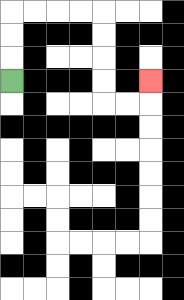{'start': '[0, 3]', 'end': '[6, 3]', 'path_directions': 'U,U,U,R,R,R,R,D,D,D,D,R,R,U', 'path_coordinates': '[[0, 3], [0, 2], [0, 1], [0, 0], [1, 0], [2, 0], [3, 0], [4, 0], [4, 1], [4, 2], [4, 3], [4, 4], [5, 4], [6, 4], [6, 3]]'}